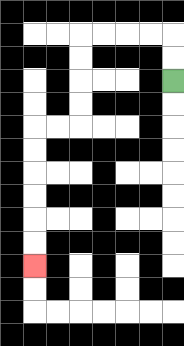{'start': '[7, 3]', 'end': '[1, 11]', 'path_directions': 'U,U,L,L,L,L,D,D,D,D,L,L,D,D,D,D,D,D', 'path_coordinates': '[[7, 3], [7, 2], [7, 1], [6, 1], [5, 1], [4, 1], [3, 1], [3, 2], [3, 3], [3, 4], [3, 5], [2, 5], [1, 5], [1, 6], [1, 7], [1, 8], [1, 9], [1, 10], [1, 11]]'}